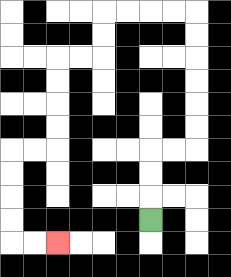{'start': '[6, 9]', 'end': '[2, 10]', 'path_directions': 'U,U,U,R,R,U,U,U,U,U,U,L,L,L,L,D,D,L,L,D,D,D,D,L,L,D,D,D,D,R,R', 'path_coordinates': '[[6, 9], [6, 8], [6, 7], [6, 6], [7, 6], [8, 6], [8, 5], [8, 4], [8, 3], [8, 2], [8, 1], [8, 0], [7, 0], [6, 0], [5, 0], [4, 0], [4, 1], [4, 2], [3, 2], [2, 2], [2, 3], [2, 4], [2, 5], [2, 6], [1, 6], [0, 6], [0, 7], [0, 8], [0, 9], [0, 10], [1, 10], [2, 10]]'}